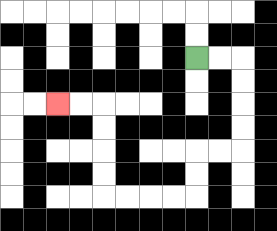{'start': '[8, 2]', 'end': '[2, 4]', 'path_directions': 'R,R,D,D,D,D,L,L,D,D,L,L,L,L,U,U,U,U,L,L', 'path_coordinates': '[[8, 2], [9, 2], [10, 2], [10, 3], [10, 4], [10, 5], [10, 6], [9, 6], [8, 6], [8, 7], [8, 8], [7, 8], [6, 8], [5, 8], [4, 8], [4, 7], [4, 6], [4, 5], [4, 4], [3, 4], [2, 4]]'}